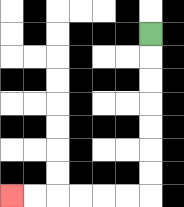{'start': '[6, 1]', 'end': '[0, 8]', 'path_directions': 'D,D,D,D,D,D,D,L,L,L,L,L,L', 'path_coordinates': '[[6, 1], [6, 2], [6, 3], [6, 4], [6, 5], [6, 6], [6, 7], [6, 8], [5, 8], [4, 8], [3, 8], [2, 8], [1, 8], [0, 8]]'}